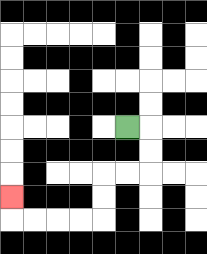{'start': '[5, 5]', 'end': '[0, 8]', 'path_directions': 'R,D,D,L,L,D,D,L,L,L,L,U', 'path_coordinates': '[[5, 5], [6, 5], [6, 6], [6, 7], [5, 7], [4, 7], [4, 8], [4, 9], [3, 9], [2, 9], [1, 9], [0, 9], [0, 8]]'}